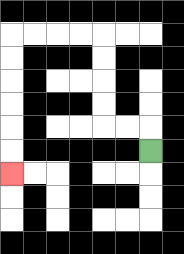{'start': '[6, 6]', 'end': '[0, 7]', 'path_directions': 'U,L,L,U,U,U,U,L,L,L,L,D,D,D,D,D,D', 'path_coordinates': '[[6, 6], [6, 5], [5, 5], [4, 5], [4, 4], [4, 3], [4, 2], [4, 1], [3, 1], [2, 1], [1, 1], [0, 1], [0, 2], [0, 3], [0, 4], [0, 5], [0, 6], [0, 7]]'}